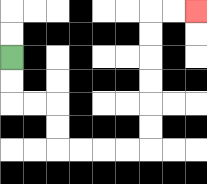{'start': '[0, 2]', 'end': '[8, 0]', 'path_directions': 'D,D,R,R,D,D,R,R,R,R,U,U,U,U,U,U,R,R', 'path_coordinates': '[[0, 2], [0, 3], [0, 4], [1, 4], [2, 4], [2, 5], [2, 6], [3, 6], [4, 6], [5, 6], [6, 6], [6, 5], [6, 4], [6, 3], [6, 2], [6, 1], [6, 0], [7, 0], [8, 0]]'}